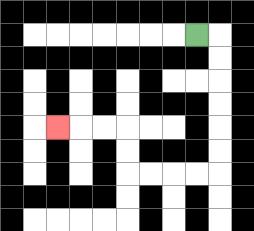{'start': '[8, 1]', 'end': '[2, 5]', 'path_directions': 'R,D,D,D,D,D,D,L,L,L,L,U,U,L,L,L', 'path_coordinates': '[[8, 1], [9, 1], [9, 2], [9, 3], [9, 4], [9, 5], [9, 6], [9, 7], [8, 7], [7, 7], [6, 7], [5, 7], [5, 6], [5, 5], [4, 5], [3, 5], [2, 5]]'}